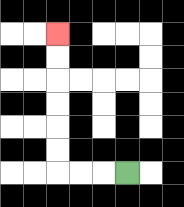{'start': '[5, 7]', 'end': '[2, 1]', 'path_directions': 'L,L,L,U,U,U,U,U,U', 'path_coordinates': '[[5, 7], [4, 7], [3, 7], [2, 7], [2, 6], [2, 5], [2, 4], [2, 3], [2, 2], [2, 1]]'}